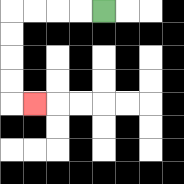{'start': '[4, 0]', 'end': '[1, 4]', 'path_directions': 'L,L,L,L,D,D,D,D,R', 'path_coordinates': '[[4, 0], [3, 0], [2, 0], [1, 0], [0, 0], [0, 1], [0, 2], [0, 3], [0, 4], [1, 4]]'}